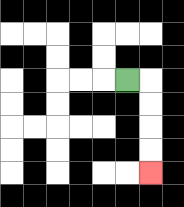{'start': '[5, 3]', 'end': '[6, 7]', 'path_directions': 'R,D,D,D,D', 'path_coordinates': '[[5, 3], [6, 3], [6, 4], [6, 5], [6, 6], [6, 7]]'}